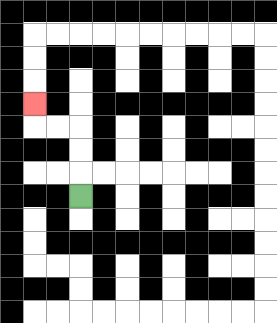{'start': '[3, 8]', 'end': '[1, 4]', 'path_directions': 'U,U,U,L,L,U', 'path_coordinates': '[[3, 8], [3, 7], [3, 6], [3, 5], [2, 5], [1, 5], [1, 4]]'}